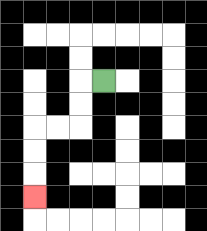{'start': '[4, 3]', 'end': '[1, 8]', 'path_directions': 'L,D,D,L,L,D,D,D', 'path_coordinates': '[[4, 3], [3, 3], [3, 4], [3, 5], [2, 5], [1, 5], [1, 6], [1, 7], [1, 8]]'}